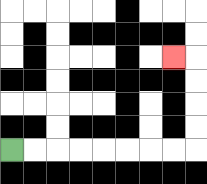{'start': '[0, 6]', 'end': '[7, 2]', 'path_directions': 'R,R,R,R,R,R,R,R,U,U,U,U,L', 'path_coordinates': '[[0, 6], [1, 6], [2, 6], [3, 6], [4, 6], [5, 6], [6, 6], [7, 6], [8, 6], [8, 5], [8, 4], [8, 3], [8, 2], [7, 2]]'}